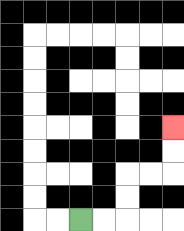{'start': '[3, 9]', 'end': '[7, 5]', 'path_directions': 'R,R,U,U,R,R,U,U', 'path_coordinates': '[[3, 9], [4, 9], [5, 9], [5, 8], [5, 7], [6, 7], [7, 7], [7, 6], [7, 5]]'}